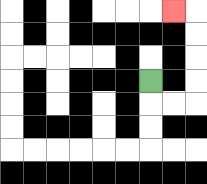{'start': '[6, 3]', 'end': '[7, 0]', 'path_directions': 'D,R,R,U,U,U,U,L', 'path_coordinates': '[[6, 3], [6, 4], [7, 4], [8, 4], [8, 3], [8, 2], [8, 1], [8, 0], [7, 0]]'}